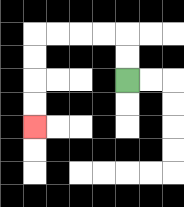{'start': '[5, 3]', 'end': '[1, 5]', 'path_directions': 'U,U,L,L,L,L,D,D,D,D', 'path_coordinates': '[[5, 3], [5, 2], [5, 1], [4, 1], [3, 1], [2, 1], [1, 1], [1, 2], [1, 3], [1, 4], [1, 5]]'}